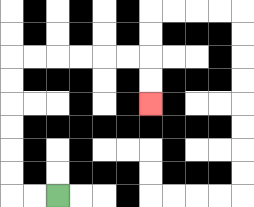{'start': '[2, 8]', 'end': '[6, 4]', 'path_directions': 'L,L,U,U,U,U,U,U,R,R,R,R,R,R,D,D', 'path_coordinates': '[[2, 8], [1, 8], [0, 8], [0, 7], [0, 6], [0, 5], [0, 4], [0, 3], [0, 2], [1, 2], [2, 2], [3, 2], [4, 2], [5, 2], [6, 2], [6, 3], [6, 4]]'}